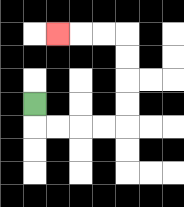{'start': '[1, 4]', 'end': '[2, 1]', 'path_directions': 'D,R,R,R,R,U,U,U,U,L,L,L', 'path_coordinates': '[[1, 4], [1, 5], [2, 5], [3, 5], [4, 5], [5, 5], [5, 4], [5, 3], [5, 2], [5, 1], [4, 1], [3, 1], [2, 1]]'}